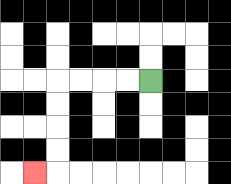{'start': '[6, 3]', 'end': '[1, 7]', 'path_directions': 'L,L,L,L,D,D,D,D,L', 'path_coordinates': '[[6, 3], [5, 3], [4, 3], [3, 3], [2, 3], [2, 4], [2, 5], [2, 6], [2, 7], [1, 7]]'}